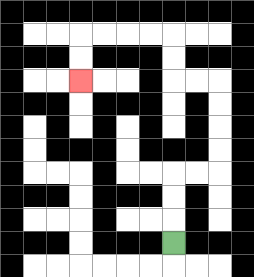{'start': '[7, 10]', 'end': '[3, 3]', 'path_directions': 'U,U,U,R,R,U,U,U,U,L,L,U,U,L,L,L,L,D,D', 'path_coordinates': '[[7, 10], [7, 9], [7, 8], [7, 7], [8, 7], [9, 7], [9, 6], [9, 5], [9, 4], [9, 3], [8, 3], [7, 3], [7, 2], [7, 1], [6, 1], [5, 1], [4, 1], [3, 1], [3, 2], [3, 3]]'}